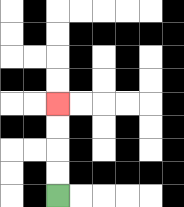{'start': '[2, 8]', 'end': '[2, 4]', 'path_directions': 'U,U,U,U', 'path_coordinates': '[[2, 8], [2, 7], [2, 6], [2, 5], [2, 4]]'}